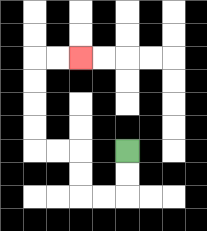{'start': '[5, 6]', 'end': '[3, 2]', 'path_directions': 'D,D,L,L,U,U,L,L,U,U,U,U,R,R', 'path_coordinates': '[[5, 6], [5, 7], [5, 8], [4, 8], [3, 8], [3, 7], [3, 6], [2, 6], [1, 6], [1, 5], [1, 4], [1, 3], [1, 2], [2, 2], [3, 2]]'}